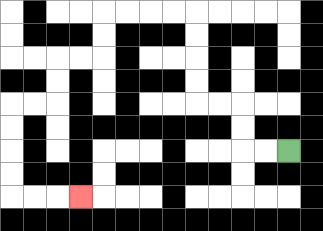{'start': '[12, 6]', 'end': '[3, 8]', 'path_directions': 'L,L,U,U,L,L,U,U,U,U,L,L,L,L,D,D,L,L,D,D,L,L,D,D,D,D,R,R,R', 'path_coordinates': '[[12, 6], [11, 6], [10, 6], [10, 5], [10, 4], [9, 4], [8, 4], [8, 3], [8, 2], [8, 1], [8, 0], [7, 0], [6, 0], [5, 0], [4, 0], [4, 1], [4, 2], [3, 2], [2, 2], [2, 3], [2, 4], [1, 4], [0, 4], [0, 5], [0, 6], [0, 7], [0, 8], [1, 8], [2, 8], [3, 8]]'}